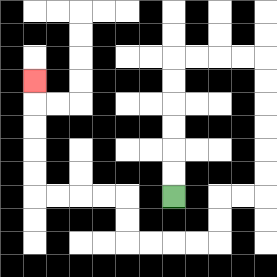{'start': '[7, 8]', 'end': '[1, 3]', 'path_directions': 'U,U,U,U,U,U,R,R,R,R,D,D,D,D,D,D,L,L,D,D,L,L,L,L,U,U,L,L,L,L,U,U,U,U,U', 'path_coordinates': '[[7, 8], [7, 7], [7, 6], [7, 5], [7, 4], [7, 3], [7, 2], [8, 2], [9, 2], [10, 2], [11, 2], [11, 3], [11, 4], [11, 5], [11, 6], [11, 7], [11, 8], [10, 8], [9, 8], [9, 9], [9, 10], [8, 10], [7, 10], [6, 10], [5, 10], [5, 9], [5, 8], [4, 8], [3, 8], [2, 8], [1, 8], [1, 7], [1, 6], [1, 5], [1, 4], [1, 3]]'}